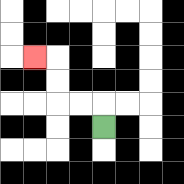{'start': '[4, 5]', 'end': '[1, 2]', 'path_directions': 'U,L,L,U,U,L', 'path_coordinates': '[[4, 5], [4, 4], [3, 4], [2, 4], [2, 3], [2, 2], [1, 2]]'}